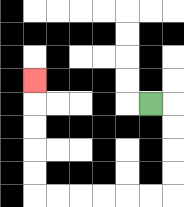{'start': '[6, 4]', 'end': '[1, 3]', 'path_directions': 'R,D,D,D,D,L,L,L,L,L,L,U,U,U,U,U', 'path_coordinates': '[[6, 4], [7, 4], [7, 5], [7, 6], [7, 7], [7, 8], [6, 8], [5, 8], [4, 8], [3, 8], [2, 8], [1, 8], [1, 7], [1, 6], [1, 5], [1, 4], [1, 3]]'}